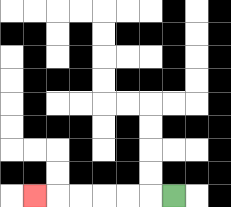{'start': '[7, 8]', 'end': '[1, 8]', 'path_directions': 'L,L,L,L,L,L', 'path_coordinates': '[[7, 8], [6, 8], [5, 8], [4, 8], [3, 8], [2, 8], [1, 8]]'}